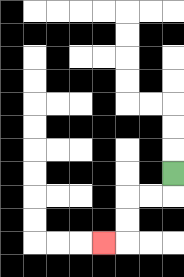{'start': '[7, 7]', 'end': '[4, 10]', 'path_directions': 'D,L,L,D,D,L', 'path_coordinates': '[[7, 7], [7, 8], [6, 8], [5, 8], [5, 9], [5, 10], [4, 10]]'}